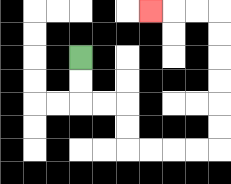{'start': '[3, 2]', 'end': '[6, 0]', 'path_directions': 'D,D,R,R,D,D,R,R,R,R,U,U,U,U,U,U,L,L,L', 'path_coordinates': '[[3, 2], [3, 3], [3, 4], [4, 4], [5, 4], [5, 5], [5, 6], [6, 6], [7, 6], [8, 6], [9, 6], [9, 5], [9, 4], [9, 3], [9, 2], [9, 1], [9, 0], [8, 0], [7, 0], [6, 0]]'}